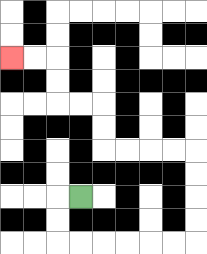{'start': '[3, 8]', 'end': '[0, 2]', 'path_directions': 'L,D,D,R,R,R,R,R,R,U,U,U,U,L,L,L,L,U,U,L,L,U,U,L,L', 'path_coordinates': '[[3, 8], [2, 8], [2, 9], [2, 10], [3, 10], [4, 10], [5, 10], [6, 10], [7, 10], [8, 10], [8, 9], [8, 8], [8, 7], [8, 6], [7, 6], [6, 6], [5, 6], [4, 6], [4, 5], [4, 4], [3, 4], [2, 4], [2, 3], [2, 2], [1, 2], [0, 2]]'}